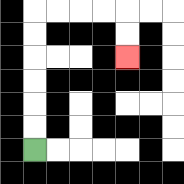{'start': '[1, 6]', 'end': '[5, 2]', 'path_directions': 'U,U,U,U,U,U,R,R,R,R,D,D', 'path_coordinates': '[[1, 6], [1, 5], [1, 4], [1, 3], [1, 2], [1, 1], [1, 0], [2, 0], [3, 0], [4, 0], [5, 0], [5, 1], [5, 2]]'}